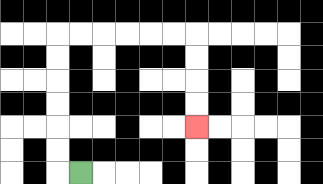{'start': '[3, 7]', 'end': '[8, 5]', 'path_directions': 'L,U,U,U,U,U,U,R,R,R,R,R,R,D,D,D,D', 'path_coordinates': '[[3, 7], [2, 7], [2, 6], [2, 5], [2, 4], [2, 3], [2, 2], [2, 1], [3, 1], [4, 1], [5, 1], [6, 1], [7, 1], [8, 1], [8, 2], [8, 3], [8, 4], [8, 5]]'}